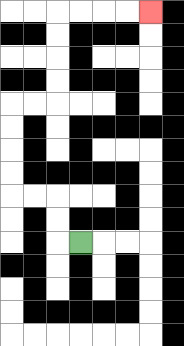{'start': '[3, 10]', 'end': '[6, 0]', 'path_directions': 'L,U,U,L,L,U,U,U,U,R,R,U,U,U,U,R,R,R,R', 'path_coordinates': '[[3, 10], [2, 10], [2, 9], [2, 8], [1, 8], [0, 8], [0, 7], [0, 6], [0, 5], [0, 4], [1, 4], [2, 4], [2, 3], [2, 2], [2, 1], [2, 0], [3, 0], [4, 0], [5, 0], [6, 0]]'}